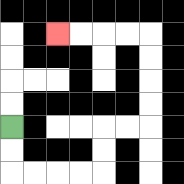{'start': '[0, 5]', 'end': '[2, 1]', 'path_directions': 'D,D,R,R,R,R,U,U,R,R,U,U,U,U,L,L,L,L', 'path_coordinates': '[[0, 5], [0, 6], [0, 7], [1, 7], [2, 7], [3, 7], [4, 7], [4, 6], [4, 5], [5, 5], [6, 5], [6, 4], [6, 3], [6, 2], [6, 1], [5, 1], [4, 1], [3, 1], [2, 1]]'}